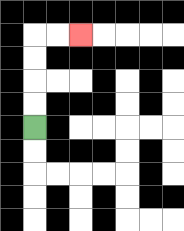{'start': '[1, 5]', 'end': '[3, 1]', 'path_directions': 'U,U,U,U,R,R', 'path_coordinates': '[[1, 5], [1, 4], [1, 3], [1, 2], [1, 1], [2, 1], [3, 1]]'}